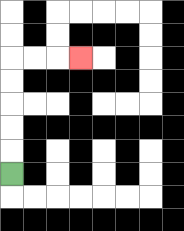{'start': '[0, 7]', 'end': '[3, 2]', 'path_directions': 'U,U,U,U,U,R,R,R', 'path_coordinates': '[[0, 7], [0, 6], [0, 5], [0, 4], [0, 3], [0, 2], [1, 2], [2, 2], [3, 2]]'}